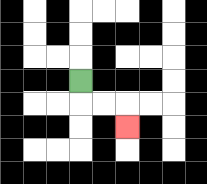{'start': '[3, 3]', 'end': '[5, 5]', 'path_directions': 'D,R,R,D', 'path_coordinates': '[[3, 3], [3, 4], [4, 4], [5, 4], [5, 5]]'}